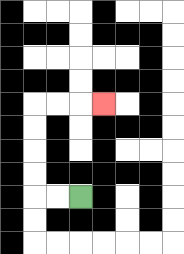{'start': '[3, 8]', 'end': '[4, 4]', 'path_directions': 'L,L,U,U,U,U,R,R,R', 'path_coordinates': '[[3, 8], [2, 8], [1, 8], [1, 7], [1, 6], [1, 5], [1, 4], [2, 4], [3, 4], [4, 4]]'}